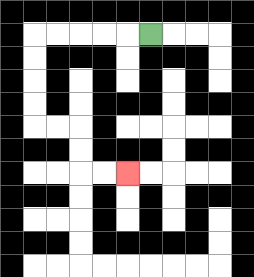{'start': '[6, 1]', 'end': '[5, 7]', 'path_directions': 'L,L,L,L,L,D,D,D,D,R,R,D,D,R,R', 'path_coordinates': '[[6, 1], [5, 1], [4, 1], [3, 1], [2, 1], [1, 1], [1, 2], [1, 3], [1, 4], [1, 5], [2, 5], [3, 5], [3, 6], [3, 7], [4, 7], [5, 7]]'}